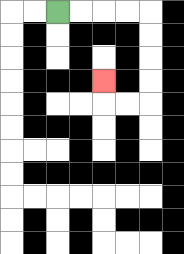{'start': '[2, 0]', 'end': '[4, 3]', 'path_directions': 'R,R,R,R,D,D,D,D,L,L,U', 'path_coordinates': '[[2, 0], [3, 0], [4, 0], [5, 0], [6, 0], [6, 1], [6, 2], [6, 3], [6, 4], [5, 4], [4, 4], [4, 3]]'}